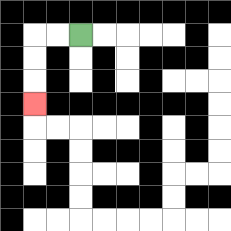{'start': '[3, 1]', 'end': '[1, 4]', 'path_directions': 'L,L,D,D,D', 'path_coordinates': '[[3, 1], [2, 1], [1, 1], [1, 2], [1, 3], [1, 4]]'}